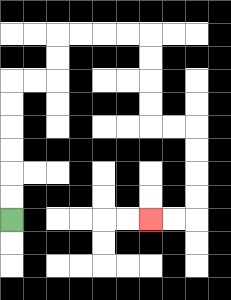{'start': '[0, 9]', 'end': '[6, 9]', 'path_directions': 'U,U,U,U,U,U,R,R,U,U,R,R,R,R,D,D,D,D,R,R,D,D,D,D,L,L', 'path_coordinates': '[[0, 9], [0, 8], [0, 7], [0, 6], [0, 5], [0, 4], [0, 3], [1, 3], [2, 3], [2, 2], [2, 1], [3, 1], [4, 1], [5, 1], [6, 1], [6, 2], [6, 3], [6, 4], [6, 5], [7, 5], [8, 5], [8, 6], [8, 7], [8, 8], [8, 9], [7, 9], [6, 9]]'}